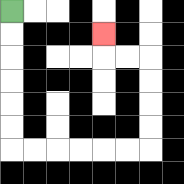{'start': '[0, 0]', 'end': '[4, 1]', 'path_directions': 'D,D,D,D,D,D,R,R,R,R,R,R,U,U,U,U,L,L,U', 'path_coordinates': '[[0, 0], [0, 1], [0, 2], [0, 3], [0, 4], [0, 5], [0, 6], [1, 6], [2, 6], [3, 6], [4, 6], [5, 6], [6, 6], [6, 5], [6, 4], [6, 3], [6, 2], [5, 2], [4, 2], [4, 1]]'}